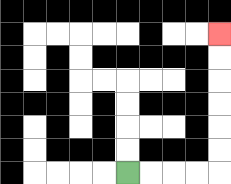{'start': '[5, 7]', 'end': '[9, 1]', 'path_directions': 'R,R,R,R,U,U,U,U,U,U', 'path_coordinates': '[[5, 7], [6, 7], [7, 7], [8, 7], [9, 7], [9, 6], [9, 5], [9, 4], [9, 3], [9, 2], [9, 1]]'}